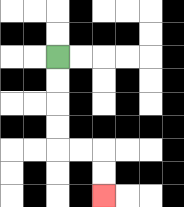{'start': '[2, 2]', 'end': '[4, 8]', 'path_directions': 'D,D,D,D,R,R,D,D', 'path_coordinates': '[[2, 2], [2, 3], [2, 4], [2, 5], [2, 6], [3, 6], [4, 6], [4, 7], [4, 8]]'}